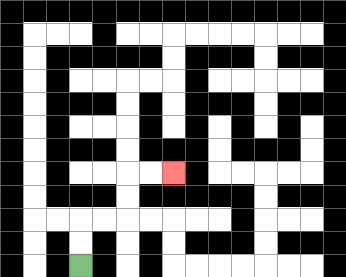{'start': '[3, 11]', 'end': '[7, 7]', 'path_directions': 'U,U,R,R,U,U,R,R', 'path_coordinates': '[[3, 11], [3, 10], [3, 9], [4, 9], [5, 9], [5, 8], [5, 7], [6, 7], [7, 7]]'}